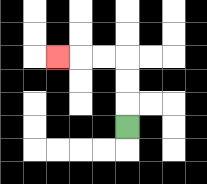{'start': '[5, 5]', 'end': '[2, 2]', 'path_directions': 'U,U,U,L,L,L', 'path_coordinates': '[[5, 5], [5, 4], [5, 3], [5, 2], [4, 2], [3, 2], [2, 2]]'}